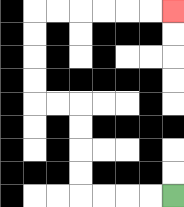{'start': '[7, 8]', 'end': '[7, 0]', 'path_directions': 'L,L,L,L,U,U,U,U,L,L,U,U,U,U,R,R,R,R,R,R', 'path_coordinates': '[[7, 8], [6, 8], [5, 8], [4, 8], [3, 8], [3, 7], [3, 6], [3, 5], [3, 4], [2, 4], [1, 4], [1, 3], [1, 2], [1, 1], [1, 0], [2, 0], [3, 0], [4, 0], [5, 0], [6, 0], [7, 0]]'}